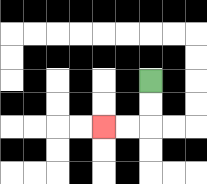{'start': '[6, 3]', 'end': '[4, 5]', 'path_directions': 'D,D,L,L', 'path_coordinates': '[[6, 3], [6, 4], [6, 5], [5, 5], [4, 5]]'}